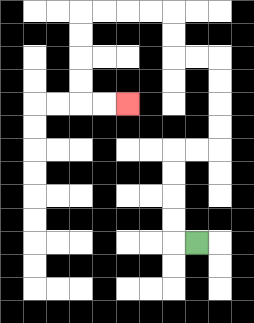{'start': '[8, 10]', 'end': '[5, 4]', 'path_directions': 'L,U,U,U,U,R,R,U,U,U,U,L,L,U,U,L,L,L,L,D,D,D,D,R,R', 'path_coordinates': '[[8, 10], [7, 10], [7, 9], [7, 8], [7, 7], [7, 6], [8, 6], [9, 6], [9, 5], [9, 4], [9, 3], [9, 2], [8, 2], [7, 2], [7, 1], [7, 0], [6, 0], [5, 0], [4, 0], [3, 0], [3, 1], [3, 2], [3, 3], [3, 4], [4, 4], [5, 4]]'}